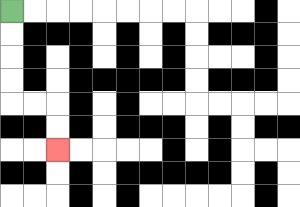{'start': '[0, 0]', 'end': '[2, 6]', 'path_directions': 'D,D,D,D,R,R,D,D', 'path_coordinates': '[[0, 0], [0, 1], [0, 2], [0, 3], [0, 4], [1, 4], [2, 4], [2, 5], [2, 6]]'}